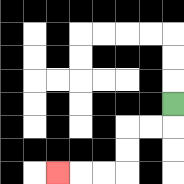{'start': '[7, 4]', 'end': '[2, 7]', 'path_directions': 'D,L,L,D,D,L,L,L', 'path_coordinates': '[[7, 4], [7, 5], [6, 5], [5, 5], [5, 6], [5, 7], [4, 7], [3, 7], [2, 7]]'}